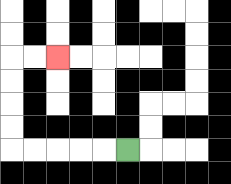{'start': '[5, 6]', 'end': '[2, 2]', 'path_directions': 'L,L,L,L,L,U,U,U,U,R,R', 'path_coordinates': '[[5, 6], [4, 6], [3, 6], [2, 6], [1, 6], [0, 6], [0, 5], [0, 4], [0, 3], [0, 2], [1, 2], [2, 2]]'}